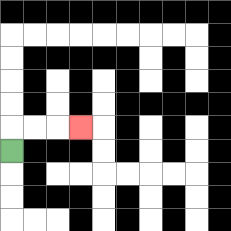{'start': '[0, 6]', 'end': '[3, 5]', 'path_directions': 'U,R,R,R', 'path_coordinates': '[[0, 6], [0, 5], [1, 5], [2, 5], [3, 5]]'}